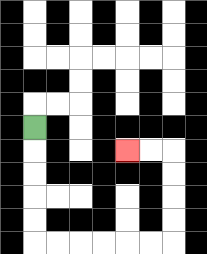{'start': '[1, 5]', 'end': '[5, 6]', 'path_directions': 'D,D,D,D,D,R,R,R,R,R,R,U,U,U,U,L,L', 'path_coordinates': '[[1, 5], [1, 6], [1, 7], [1, 8], [1, 9], [1, 10], [2, 10], [3, 10], [4, 10], [5, 10], [6, 10], [7, 10], [7, 9], [7, 8], [7, 7], [7, 6], [6, 6], [5, 6]]'}